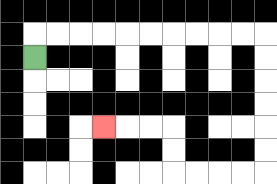{'start': '[1, 2]', 'end': '[4, 5]', 'path_directions': 'U,R,R,R,R,R,R,R,R,R,R,D,D,D,D,D,D,L,L,L,L,U,U,L,L,L', 'path_coordinates': '[[1, 2], [1, 1], [2, 1], [3, 1], [4, 1], [5, 1], [6, 1], [7, 1], [8, 1], [9, 1], [10, 1], [11, 1], [11, 2], [11, 3], [11, 4], [11, 5], [11, 6], [11, 7], [10, 7], [9, 7], [8, 7], [7, 7], [7, 6], [7, 5], [6, 5], [5, 5], [4, 5]]'}